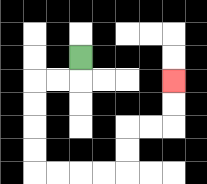{'start': '[3, 2]', 'end': '[7, 3]', 'path_directions': 'D,L,L,D,D,D,D,R,R,R,R,U,U,R,R,U,U', 'path_coordinates': '[[3, 2], [3, 3], [2, 3], [1, 3], [1, 4], [1, 5], [1, 6], [1, 7], [2, 7], [3, 7], [4, 7], [5, 7], [5, 6], [5, 5], [6, 5], [7, 5], [7, 4], [7, 3]]'}